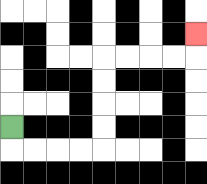{'start': '[0, 5]', 'end': '[8, 1]', 'path_directions': 'D,R,R,R,R,U,U,U,U,R,R,R,R,U', 'path_coordinates': '[[0, 5], [0, 6], [1, 6], [2, 6], [3, 6], [4, 6], [4, 5], [4, 4], [4, 3], [4, 2], [5, 2], [6, 2], [7, 2], [8, 2], [8, 1]]'}